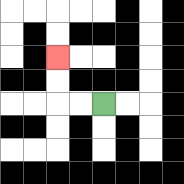{'start': '[4, 4]', 'end': '[2, 2]', 'path_directions': 'L,L,U,U', 'path_coordinates': '[[4, 4], [3, 4], [2, 4], [2, 3], [2, 2]]'}